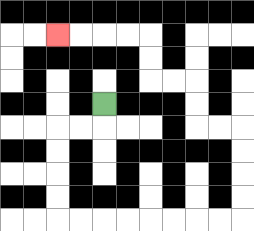{'start': '[4, 4]', 'end': '[2, 1]', 'path_directions': 'D,L,L,D,D,D,D,R,R,R,R,R,R,R,R,U,U,U,U,L,L,U,U,L,L,U,U,L,L,L,L', 'path_coordinates': '[[4, 4], [4, 5], [3, 5], [2, 5], [2, 6], [2, 7], [2, 8], [2, 9], [3, 9], [4, 9], [5, 9], [6, 9], [7, 9], [8, 9], [9, 9], [10, 9], [10, 8], [10, 7], [10, 6], [10, 5], [9, 5], [8, 5], [8, 4], [8, 3], [7, 3], [6, 3], [6, 2], [6, 1], [5, 1], [4, 1], [3, 1], [2, 1]]'}